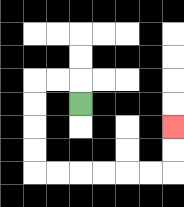{'start': '[3, 4]', 'end': '[7, 5]', 'path_directions': 'U,L,L,D,D,D,D,R,R,R,R,R,R,U,U', 'path_coordinates': '[[3, 4], [3, 3], [2, 3], [1, 3], [1, 4], [1, 5], [1, 6], [1, 7], [2, 7], [3, 7], [4, 7], [5, 7], [6, 7], [7, 7], [7, 6], [7, 5]]'}